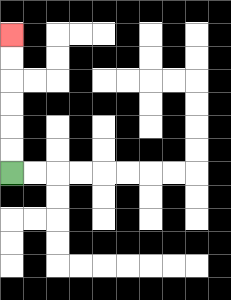{'start': '[0, 7]', 'end': '[0, 1]', 'path_directions': 'U,U,U,U,U,U', 'path_coordinates': '[[0, 7], [0, 6], [0, 5], [0, 4], [0, 3], [0, 2], [0, 1]]'}